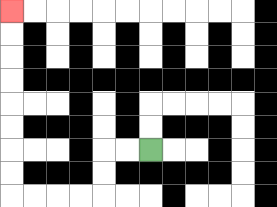{'start': '[6, 6]', 'end': '[0, 0]', 'path_directions': 'L,L,D,D,L,L,L,L,U,U,U,U,U,U,U,U', 'path_coordinates': '[[6, 6], [5, 6], [4, 6], [4, 7], [4, 8], [3, 8], [2, 8], [1, 8], [0, 8], [0, 7], [0, 6], [0, 5], [0, 4], [0, 3], [0, 2], [0, 1], [0, 0]]'}